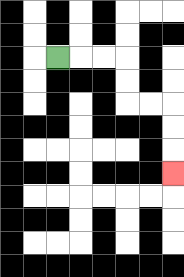{'start': '[2, 2]', 'end': '[7, 7]', 'path_directions': 'R,R,R,D,D,R,R,D,D,D', 'path_coordinates': '[[2, 2], [3, 2], [4, 2], [5, 2], [5, 3], [5, 4], [6, 4], [7, 4], [7, 5], [7, 6], [7, 7]]'}